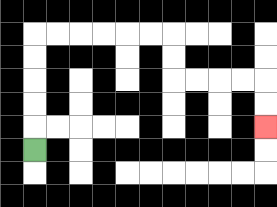{'start': '[1, 6]', 'end': '[11, 5]', 'path_directions': 'U,U,U,U,U,R,R,R,R,R,R,D,D,R,R,R,R,D,D', 'path_coordinates': '[[1, 6], [1, 5], [1, 4], [1, 3], [1, 2], [1, 1], [2, 1], [3, 1], [4, 1], [5, 1], [6, 1], [7, 1], [7, 2], [7, 3], [8, 3], [9, 3], [10, 3], [11, 3], [11, 4], [11, 5]]'}